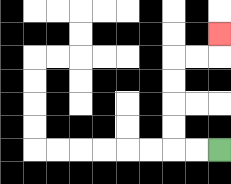{'start': '[9, 6]', 'end': '[9, 1]', 'path_directions': 'L,L,U,U,U,U,R,R,U', 'path_coordinates': '[[9, 6], [8, 6], [7, 6], [7, 5], [7, 4], [7, 3], [7, 2], [8, 2], [9, 2], [9, 1]]'}